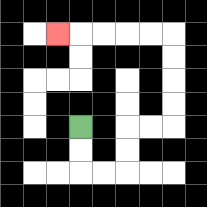{'start': '[3, 5]', 'end': '[2, 1]', 'path_directions': 'D,D,R,R,U,U,R,R,U,U,U,U,L,L,L,L,L', 'path_coordinates': '[[3, 5], [3, 6], [3, 7], [4, 7], [5, 7], [5, 6], [5, 5], [6, 5], [7, 5], [7, 4], [7, 3], [7, 2], [7, 1], [6, 1], [5, 1], [4, 1], [3, 1], [2, 1]]'}